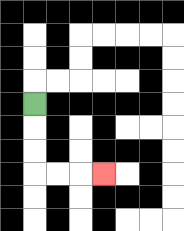{'start': '[1, 4]', 'end': '[4, 7]', 'path_directions': 'D,D,D,R,R,R', 'path_coordinates': '[[1, 4], [1, 5], [1, 6], [1, 7], [2, 7], [3, 7], [4, 7]]'}